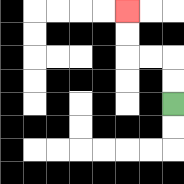{'start': '[7, 4]', 'end': '[5, 0]', 'path_directions': 'U,U,L,L,U,U', 'path_coordinates': '[[7, 4], [7, 3], [7, 2], [6, 2], [5, 2], [5, 1], [5, 0]]'}